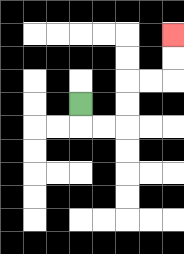{'start': '[3, 4]', 'end': '[7, 1]', 'path_directions': 'D,R,R,U,U,R,R,U,U', 'path_coordinates': '[[3, 4], [3, 5], [4, 5], [5, 5], [5, 4], [5, 3], [6, 3], [7, 3], [7, 2], [7, 1]]'}